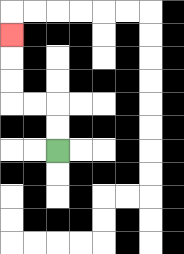{'start': '[2, 6]', 'end': '[0, 1]', 'path_directions': 'U,U,L,L,U,U,U', 'path_coordinates': '[[2, 6], [2, 5], [2, 4], [1, 4], [0, 4], [0, 3], [0, 2], [0, 1]]'}